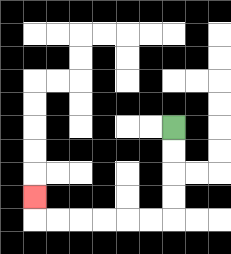{'start': '[7, 5]', 'end': '[1, 8]', 'path_directions': 'D,D,D,D,L,L,L,L,L,L,U', 'path_coordinates': '[[7, 5], [7, 6], [7, 7], [7, 8], [7, 9], [6, 9], [5, 9], [4, 9], [3, 9], [2, 9], [1, 9], [1, 8]]'}